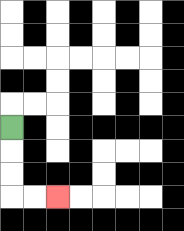{'start': '[0, 5]', 'end': '[2, 8]', 'path_directions': 'D,D,D,R,R', 'path_coordinates': '[[0, 5], [0, 6], [0, 7], [0, 8], [1, 8], [2, 8]]'}